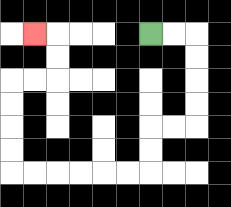{'start': '[6, 1]', 'end': '[1, 1]', 'path_directions': 'R,R,D,D,D,D,L,L,D,D,L,L,L,L,L,L,U,U,U,U,R,R,U,U,L', 'path_coordinates': '[[6, 1], [7, 1], [8, 1], [8, 2], [8, 3], [8, 4], [8, 5], [7, 5], [6, 5], [6, 6], [6, 7], [5, 7], [4, 7], [3, 7], [2, 7], [1, 7], [0, 7], [0, 6], [0, 5], [0, 4], [0, 3], [1, 3], [2, 3], [2, 2], [2, 1], [1, 1]]'}